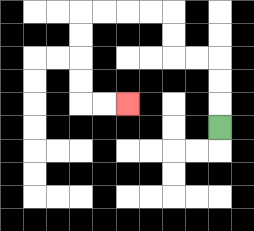{'start': '[9, 5]', 'end': '[5, 4]', 'path_directions': 'U,U,U,L,L,U,U,L,L,L,L,D,D,D,D,R,R', 'path_coordinates': '[[9, 5], [9, 4], [9, 3], [9, 2], [8, 2], [7, 2], [7, 1], [7, 0], [6, 0], [5, 0], [4, 0], [3, 0], [3, 1], [3, 2], [3, 3], [3, 4], [4, 4], [5, 4]]'}